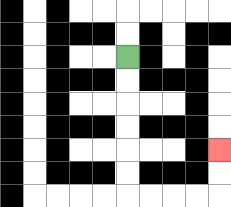{'start': '[5, 2]', 'end': '[9, 6]', 'path_directions': 'D,D,D,D,D,D,R,R,R,R,U,U', 'path_coordinates': '[[5, 2], [5, 3], [5, 4], [5, 5], [5, 6], [5, 7], [5, 8], [6, 8], [7, 8], [8, 8], [9, 8], [9, 7], [9, 6]]'}